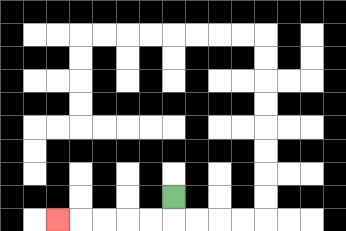{'start': '[7, 8]', 'end': '[2, 9]', 'path_directions': 'D,L,L,L,L,L', 'path_coordinates': '[[7, 8], [7, 9], [6, 9], [5, 9], [4, 9], [3, 9], [2, 9]]'}